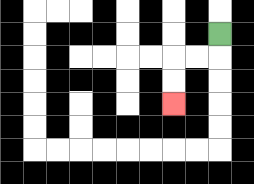{'start': '[9, 1]', 'end': '[7, 4]', 'path_directions': 'D,L,L,D,D', 'path_coordinates': '[[9, 1], [9, 2], [8, 2], [7, 2], [7, 3], [7, 4]]'}